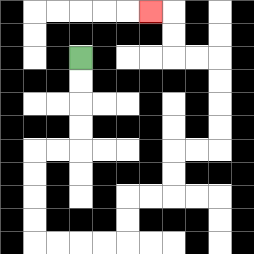{'start': '[3, 2]', 'end': '[6, 0]', 'path_directions': 'D,D,D,D,L,L,D,D,D,D,R,R,R,R,U,U,R,R,U,U,R,R,U,U,U,U,L,L,U,U,L', 'path_coordinates': '[[3, 2], [3, 3], [3, 4], [3, 5], [3, 6], [2, 6], [1, 6], [1, 7], [1, 8], [1, 9], [1, 10], [2, 10], [3, 10], [4, 10], [5, 10], [5, 9], [5, 8], [6, 8], [7, 8], [7, 7], [7, 6], [8, 6], [9, 6], [9, 5], [9, 4], [9, 3], [9, 2], [8, 2], [7, 2], [7, 1], [7, 0], [6, 0]]'}